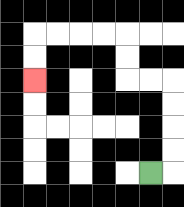{'start': '[6, 7]', 'end': '[1, 3]', 'path_directions': 'R,U,U,U,U,L,L,U,U,L,L,L,L,D,D', 'path_coordinates': '[[6, 7], [7, 7], [7, 6], [7, 5], [7, 4], [7, 3], [6, 3], [5, 3], [5, 2], [5, 1], [4, 1], [3, 1], [2, 1], [1, 1], [1, 2], [1, 3]]'}